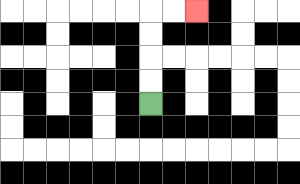{'start': '[6, 4]', 'end': '[8, 0]', 'path_directions': 'U,U,U,U,R,R', 'path_coordinates': '[[6, 4], [6, 3], [6, 2], [6, 1], [6, 0], [7, 0], [8, 0]]'}